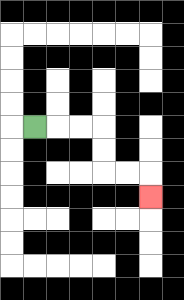{'start': '[1, 5]', 'end': '[6, 8]', 'path_directions': 'R,R,R,D,D,R,R,D', 'path_coordinates': '[[1, 5], [2, 5], [3, 5], [4, 5], [4, 6], [4, 7], [5, 7], [6, 7], [6, 8]]'}